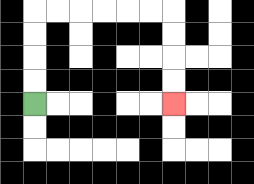{'start': '[1, 4]', 'end': '[7, 4]', 'path_directions': 'U,U,U,U,R,R,R,R,R,R,D,D,D,D', 'path_coordinates': '[[1, 4], [1, 3], [1, 2], [1, 1], [1, 0], [2, 0], [3, 0], [4, 0], [5, 0], [6, 0], [7, 0], [7, 1], [7, 2], [7, 3], [7, 4]]'}